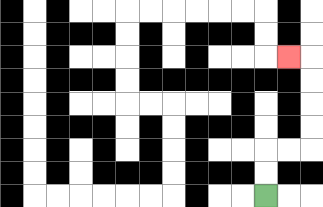{'start': '[11, 8]', 'end': '[12, 2]', 'path_directions': 'U,U,R,R,U,U,U,U,L', 'path_coordinates': '[[11, 8], [11, 7], [11, 6], [12, 6], [13, 6], [13, 5], [13, 4], [13, 3], [13, 2], [12, 2]]'}